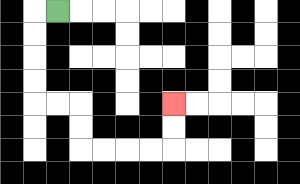{'start': '[2, 0]', 'end': '[7, 4]', 'path_directions': 'L,D,D,D,D,R,R,D,D,R,R,R,R,U,U', 'path_coordinates': '[[2, 0], [1, 0], [1, 1], [1, 2], [1, 3], [1, 4], [2, 4], [3, 4], [3, 5], [3, 6], [4, 6], [5, 6], [6, 6], [7, 6], [7, 5], [7, 4]]'}